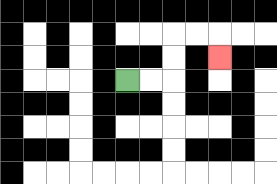{'start': '[5, 3]', 'end': '[9, 2]', 'path_directions': 'R,R,U,U,R,R,D', 'path_coordinates': '[[5, 3], [6, 3], [7, 3], [7, 2], [7, 1], [8, 1], [9, 1], [9, 2]]'}